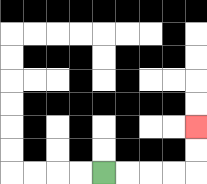{'start': '[4, 7]', 'end': '[8, 5]', 'path_directions': 'R,R,R,R,U,U', 'path_coordinates': '[[4, 7], [5, 7], [6, 7], [7, 7], [8, 7], [8, 6], [8, 5]]'}